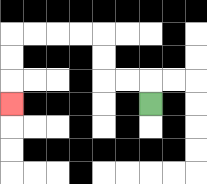{'start': '[6, 4]', 'end': '[0, 4]', 'path_directions': 'U,L,L,U,U,L,L,L,L,D,D,D', 'path_coordinates': '[[6, 4], [6, 3], [5, 3], [4, 3], [4, 2], [4, 1], [3, 1], [2, 1], [1, 1], [0, 1], [0, 2], [0, 3], [0, 4]]'}